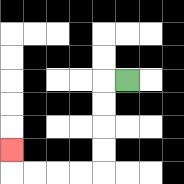{'start': '[5, 3]', 'end': '[0, 6]', 'path_directions': 'L,D,D,D,D,L,L,L,L,U', 'path_coordinates': '[[5, 3], [4, 3], [4, 4], [4, 5], [4, 6], [4, 7], [3, 7], [2, 7], [1, 7], [0, 7], [0, 6]]'}